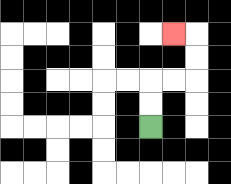{'start': '[6, 5]', 'end': '[7, 1]', 'path_directions': 'U,U,R,R,U,U,L', 'path_coordinates': '[[6, 5], [6, 4], [6, 3], [7, 3], [8, 3], [8, 2], [8, 1], [7, 1]]'}